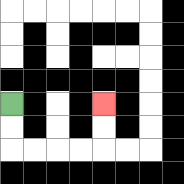{'start': '[0, 4]', 'end': '[4, 4]', 'path_directions': 'D,D,R,R,R,R,U,U', 'path_coordinates': '[[0, 4], [0, 5], [0, 6], [1, 6], [2, 6], [3, 6], [4, 6], [4, 5], [4, 4]]'}